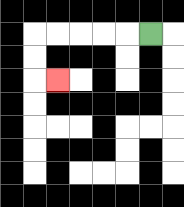{'start': '[6, 1]', 'end': '[2, 3]', 'path_directions': 'L,L,L,L,L,D,D,R', 'path_coordinates': '[[6, 1], [5, 1], [4, 1], [3, 1], [2, 1], [1, 1], [1, 2], [1, 3], [2, 3]]'}